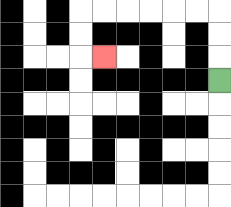{'start': '[9, 3]', 'end': '[4, 2]', 'path_directions': 'U,U,U,L,L,L,L,L,L,D,D,R', 'path_coordinates': '[[9, 3], [9, 2], [9, 1], [9, 0], [8, 0], [7, 0], [6, 0], [5, 0], [4, 0], [3, 0], [3, 1], [3, 2], [4, 2]]'}